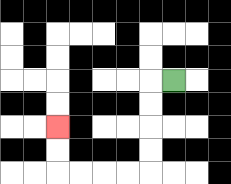{'start': '[7, 3]', 'end': '[2, 5]', 'path_directions': 'L,D,D,D,D,L,L,L,L,U,U', 'path_coordinates': '[[7, 3], [6, 3], [6, 4], [6, 5], [6, 6], [6, 7], [5, 7], [4, 7], [3, 7], [2, 7], [2, 6], [2, 5]]'}